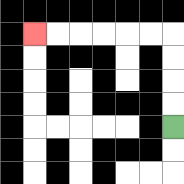{'start': '[7, 5]', 'end': '[1, 1]', 'path_directions': 'U,U,U,U,L,L,L,L,L,L', 'path_coordinates': '[[7, 5], [7, 4], [7, 3], [7, 2], [7, 1], [6, 1], [5, 1], [4, 1], [3, 1], [2, 1], [1, 1]]'}